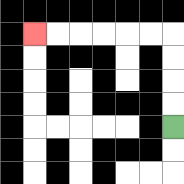{'start': '[7, 5]', 'end': '[1, 1]', 'path_directions': 'U,U,U,U,L,L,L,L,L,L', 'path_coordinates': '[[7, 5], [7, 4], [7, 3], [7, 2], [7, 1], [6, 1], [5, 1], [4, 1], [3, 1], [2, 1], [1, 1]]'}